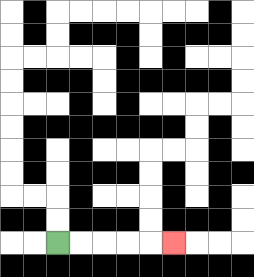{'start': '[2, 10]', 'end': '[7, 10]', 'path_directions': 'R,R,R,R,R', 'path_coordinates': '[[2, 10], [3, 10], [4, 10], [5, 10], [6, 10], [7, 10]]'}